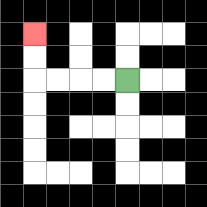{'start': '[5, 3]', 'end': '[1, 1]', 'path_directions': 'L,L,L,L,U,U', 'path_coordinates': '[[5, 3], [4, 3], [3, 3], [2, 3], [1, 3], [1, 2], [1, 1]]'}